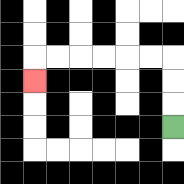{'start': '[7, 5]', 'end': '[1, 3]', 'path_directions': 'U,U,U,L,L,L,L,L,L,D', 'path_coordinates': '[[7, 5], [7, 4], [7, 3], [7, 2], [6, 2], [5, 2], [4, 2], [3, 2], [2, 2], [1, 2], [1, 3]]'}